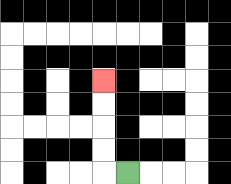{'start': '[5, 7]', 'end': '[4, 3]', 'path_directions': 'L,U,U,U,U', 'path_coordinates': '[[5, 7], [4, 7], [4, 6], [4, 5], [4, 4], [4, 3]]'}